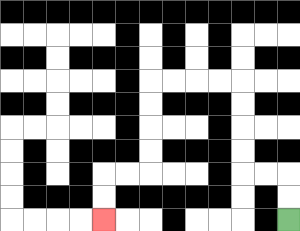{'start': '[12, 9]', 'end': '[4, 9]', 'path_directions': 'U,U,L,L,U,U,U,U,L,L,L,L,D,D,D,D,L,L,D,D', 'path_coordinates': '[[12, 9], [12, 8], [12, 7], [11, 7], [10, 7], [10, 6], [10, 5], [10, 4], [10, 3], [9, 3], [8, 3], [7, 3], [6, 3], [6, 4], [6, 5], [6, 6], [6, 7], [5, 7], [4, 7], [4, 8], [4, 9]]'}